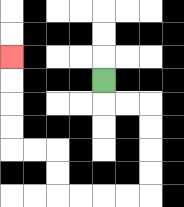{'start': '[4, 3]', 'end': '[0, 2]', 'path_directions': 'D,R,R,D,D,D,D,L,L,L,L,U,U,L,L,U,U,U,U', 'path_coordinates': '[[4, 3], [4, 4], [5, 4], [6, 4], [6, 5], [6, 6], [6, 7], [6, 8], [5, 8], [4, 8], [3, 8], [2, 8], [2, 7], [2, 6], [1, 6], [0, 6], [0, 5], [0, 4], [0, 3], [0, 2]]'}